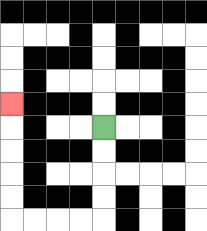{'start': '[4, 5]', 'end': '[0, 4]', 'path_directions': 'D,D,D,D,L,L,L,L,U,U,U,U,U', 'path_coordinates': '[[4, 5], [4, 6], [4, 7], [4, 8], [4, 9], [3, 9], [2, 9], [1, 9], [0, 9], [0, 8], [0, 7], [0, 6], [0, 5], [0, 4]]'}